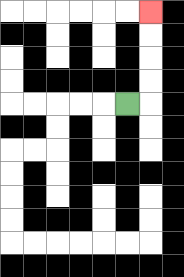{'start': '[5, 4]', 'end': '[6, 0]', 'path_directions': 'R,U,U,U,U', 'path_coordinates': '[[5, 4], [6, 4], [6, 3], [6, 2], [6, 1], [6, 0]]'}